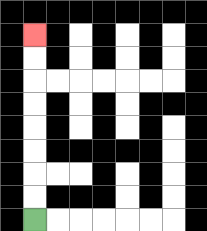{'start': '[1, 9]', 'end': '[1, 1]', 'path_directions': 'U,U,U,U,U,U,U,U', 'path_coordinates': '[[1, 9], [1, 8], [1, 7], [1, 6], [1, 5], [1, 4], [1, 3], [1, 2], [1, 1]]'}